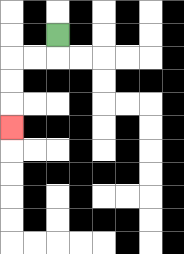{'start': '[2, 1]', 'end': '[0, 5]', 'path_directions': 'D,L,L,D,D,D', 'path_coordinates': '[[2, 1], [2, 2], [1, 2], [0, 2], [0, 3], [0, 4], [0, 5]]'}